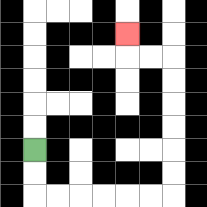{'start': '[1, 6]', 'end': '[5, 1]', 'path_directions': 'D,D,R,R,R,R,R,R,U,U,U,U,U,U,L,L,U', 'path_coordinates': '[[1, 6], [1, 7], [1, 8], [2, 8], [3, 8], [4, 8], [5, 8], [6, 8], [7, 8], [7, 7], [7, 6], [7, 5], [7, 4], [7, 3], [7, 2], [6, 2], [5, 2], [5, 1]]'}